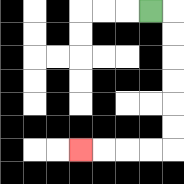{'start': '[6, 0]', 'end': '[3, 6]', 'path_directions': 'R,D,D,D,D,D,D,L,L,L,L', 'path_coordinates': '[[6, 0], [7, 0], [7, 1], [7, 2], [7, 3], [7, 4], [7, 5], [7, 6], [6, 6], [5, 6], [4, 6], [3, 6]]'}